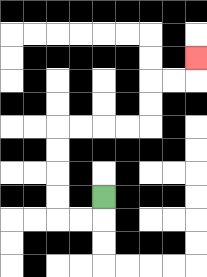{'start': '[4, 8]', 'end': '[8, 2]', 'path_directions': 'D,L,L,U,U,U,U,R,R,R,R,U,U,R,R,U', 'path_coordinates': '[[4, 8], [4, 9], [3, 9], [2, 9], [2, 8], [2, 7], [2, 6], [2, 5], [3, 5], [4, 5], [5, 5], [6, 5], [6, 4], [6, 3], [7, 3], [8, 3], [8, 2]]'}